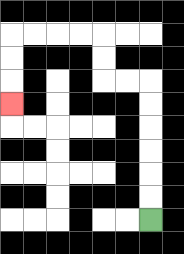{'start': '[6, 9]', 'end': '[0, 4]', 'path_directions': 'U,U,U,U,U,U,L,L,U,U,L,L,L,L,D,D,D', 'path_coordinates': '[[6, 9], [6, 8], [6, 7], [6, 6], [6, 5], [6, 4], [6, 3], [5, 3], [4, 3], [4, 2], [4, 1], [3, 1], [2, 1], [1, 1], [0, 1], [0, 2], [0, 3], [0, 4]]'}